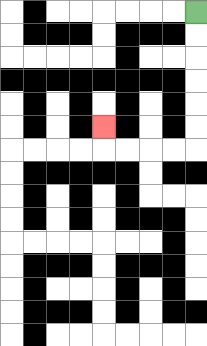{'start': '[8, 0]', 'end': '[4, 5]', 'path_directions': 'D,D,D,D,D,D,L,L,L,L,U', 'path_coordinates': '[[8, 0], [8, 1], [8, 2], [8, 3], [8, 4], [8, 5], [8, 6], [7, 6], [6, 6], [5, 6], [4, 6], [4, 5]]'}